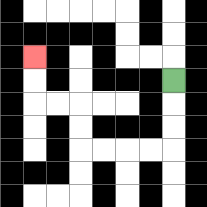{'start': '[7, 3]', 'end': '[1, 2]', 'path_directions': 'D,D,D,L,L,L,L,U,U,L,L,U,U', 'path_coordinates': '[[7, 3], [7, 4], [7, 5], [7, 6], [6, 6], [5, 6], [4, 6], [3, 6], [3, 5], [3, 4], [2, 4], [1, 4], [1, 3], [1, 2]]'}